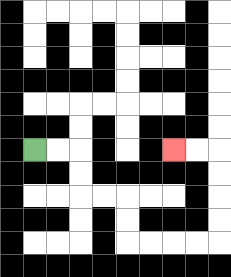{'start': '[1, 6]', 'end': '[7, 6]', 'path_directions': 'R,R,D,D,R,R,D,D,R,R,R,R,U,U,U,U,L,L', 'path_coordinates': '[[1, 6], [2, 6], [3, 6], [3, 7], [3, 8], [4, 8], [5, 8], [5, 9], [5, 10], [6, 10], [7, 10], [8, 10], [9, 10], [9, 9], [9, 8], [9, 7], [9, 6], [8, 6], [7, 6]]'}